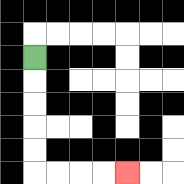{'start': '[1, 2]', 'end': '[5, 7]', 'path_directions': 'D,D,D,D,D,R,R,R,R', 'path_coordinates': '[[1, 2], [1, 3], [1, 4], [1, 5], [1, 6], [1, 7], [2, 7], [3, 7], [4, 7], [5, 7]]'}